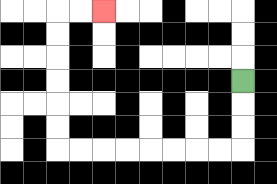{'start': '[10, 3]', 'end': '[4, 0]', 'path_directions': 'D,D,D,L,L,L,L,L,L,L,L,U,U,U,U,U,U,R,R', 'path_coordinates': '[[10, 3], [10, 4], [10, 5], [10, 6], [9, 6], [8, 6], [7, 6], [6, 6], [5, 6], [4, 6], [3, 6], [2, 6], [2, 5], [2, 4], [2, 3], [2, 2], [2, 1], [2, 0], [3, 0], [4, 0]]'}